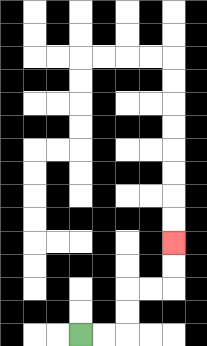{'start': '[3, 14]', 'end': '[7, 10]', 'path_directions': 'R,R,U,U,R,R,U,U', 'path_coordinates': '[[3, 14], [4, 14], [5, 14], [5, 13], [5, 12], [6, 12], [7, 12], [7, 11], [7, 10]]'}